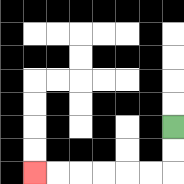{'start': '[7, 5]', 'end': '[1, 7]', 'path_directions': 'D,D,L,L,L,L,L,L', 'path_coordinates': '[[7, 5], [7, 6], [7, 7], [6, 7], [5, 7], [4, 7], [3, 7], [2, 7], [1, 7]]'}